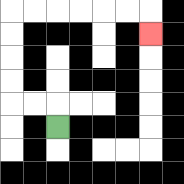{'start': '[2, 5]', 'end': '[6, 1]', 'path_directions': 'U,L,L,U,U,U,U,R,R,R,R,R,R,D', 'path_coordinates': '[[2, 5], [2, 4], [1, 4], [0, 4], [0, 3], [0, 2], [0, 1], [0, 0], [1, 0], [2, 0], [3, 0], [4, 0], [5, 0], [6, 0], [6, 1]]'}